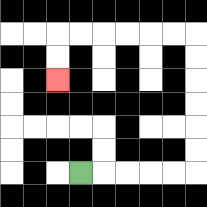{'start': '[3, 7]', 'end': '[2, 3]', 'path_directions': 'R,R,R,R,R,U,U,U,U,U,U,L,L,L,L,L,L,D,D', 'path_coordinates': '[[3, 7], [4, 7], [5, 7], [6, 7], [7, 7], [8, 7], [8, 6], [8, 5], [8, 4], [8, 3], [8, 2], [8, 1], [7, 1], [6, 1], [5, 1], [4, 1], [3, 1], [2, 1], [2, 2], [2, 3]]'}